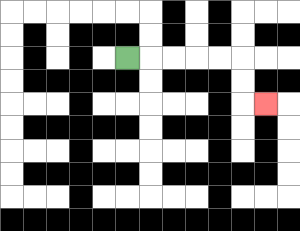{'start': '[5, 2]', 'end': '[11, 4]', 'path_directions': 'R,R,R,R,R,D,D,R', 'path_coordinates': '[[5, 2], [6, 2], [7, 2], [8, 2], [9, 2], [10, 2], [10, 3], [10, 4], [11, 4]]'}